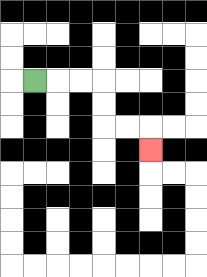{'start': '[1, 3]', 'end': '[6, 6]', 'path_directions': 'R,R,R,D,D,R,R,D', 'path_coordinates': '[[1, 3], [2, 3], [3, 3], [4, 3], [4, 4], [4, 5], [5, 5], [6, 5], [6, 6]]'}